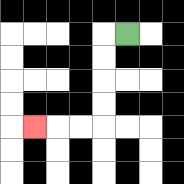{'start': '[5, 1]', 'end': '[1, 5]', 'path_directions': 'L,D,D,D,D,L,L,L', 'path_coordinates': '[[5, 1], [4, 1], [4, 2], [4, 3], [4, 4], [4, 5], [3, 5], [2, 5], [1, 5]]'}